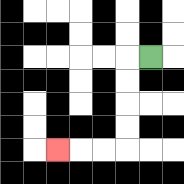{'start': '[6, 2]', 'end': '[2, 6]', 'path_directions': 'L,D,D,D,D,L,L,L', 'path_coordinates': '[[6, 2], [5, 2], [5, 3], [5, 4], [5, 5], [5, 6], [4, 6], [3, 6], [2, 6]]'}